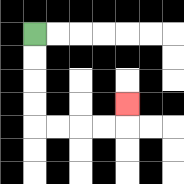{'start': '[1, 1]', 'end': '[5, 4]', 'path_directions': 'D,D,D,D,R,R,R,R,U', 'path_coordinates': '[[1, 1], [1, 2], [1, 3], [1, 4], [1, 5], [2, 5], [3, 5], [4, 5], [5, 5], [5, 4]]'}